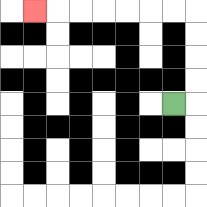{'start': '[7, 4]', 'end': '[1, 0]', 'path_directions': 'R,U,U,U,U,L,L,L,L,L,L,L', 'path_coordinates': '[[7, 4], [8, 4], [8, 3], [8, 2], [8, 1], [8, 0], [7, 0], [6, 0], [5, 0], [4, 0], [3, 0], [2, 0], [1, 0]]'}